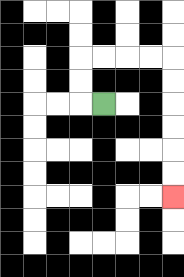{'start': '[4, 4]', 'end': '[7, 8]', 'path_directions': 'L,U,U,R,R,R,R,D,D,D,D,D,D', 'path_coordinates': '[[4, 4], [3, 4], [3, 3], [3, 2], [4, 2], [5, 2], [6, 2], [7, 2], [7, 3], [7, 4], [7, 5], [7, 6], [7, 7], [7, 8]]'}